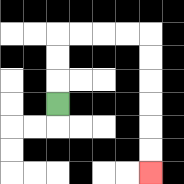{'start': '[2, 4]', 'end': '[6, 7]', 'path_directions': 'U,U,U,R,R,R,R,D,D,D,D,D,D', 'path_coordinates': '[[2, 4], [2, 3], [2, 2], [2, 1], [3, 1], [4, 1], [5, 1], [6, 1], [6, 2], [6, 3], [6, 4], [6, 5], [6, 6], [6, 7]]'}